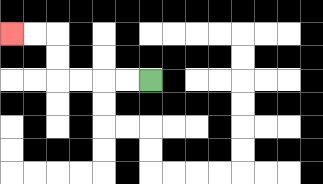{'start': '[6, 3]', 'end': '[0, 1]', 'path_directions': 'L,L,L,L,U,U,L,L', 'path_coordinates': '[[6, 3], [5, 3], [4, 3], [3, 3], [2, 3], [2, 2], [2, 1], [1, 1], [0, 1]]'}